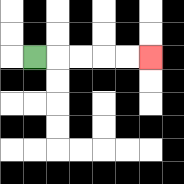{'start': '[1, 2]', 'end': '[6, 2]', 'path_directions': 'R,R,R,R,R', 'path_coordinates': '[[1, 2], [2, 2], [3, 2], [4, 2], [5, 2], [6, 2]]'}